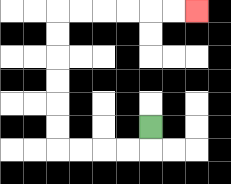{'start': '[6, 5]', 'end': '[8, 0]', 'path_directions': 'D,L,L,L,L,U,U,U,U,U,U,R,R,R,R,R,R', 'path_coordinates': '[[6, 5], [6, 6], [5, 6], [4, 6], [3, 6], [2, 6], [2, 5], [2, 4], [2, 3], [2, 2], [2, 1], [2, 0], [3, 0], [4, 0], [5, 0], [6, 0], [7, 0], [8, 0]]'}